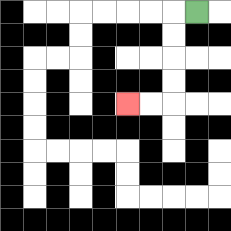{'start': '[8, 0]', 'end': '[5, 4]', 'path_directions': 'L,D,D,D,D,L,L', 'path_coordinates': '[[8, 0], [7, 0], [7, 1], [7, 2], [7, 3], [7, 4], [6, 4], [5, 4]]'}